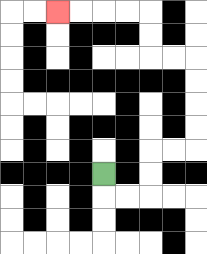{'start': '[4, 7]', 'end': '[2, 0]', 'path_directions': 'D,R,R,U,U,R,R,U,U,U,U,L,L,U,U,L,L,L,L', 'path_coordinates': '[[4, 7], [4, 8], [5, 8], [6, 8], [6, 7], [6, 6], [7, 6], [8, 6], [8, 5], [8, 4], [8, 3], [8, 2], [7, 2], [6, 2], [6, 1], [6, 0], [5, 0], [4, 0], [3, 0], [2, 0]]'}